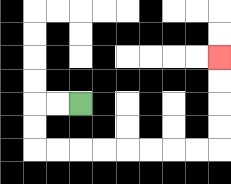{'start': '[3, 4]', 'end': '[9, 2]', 'path_directions': 'L,L,D,D,R,R,R,R,R,R,R,R,U,U,U,U', 'path_coordinates': '[[3, 4], [2, 4], [1, 4], [1, 5], [1, 6], [2, 6], [3, 6], [4, 6], [5, 6], [6, 6], [7, 6], [8, 6], [9, 6], [9, 5], [9, 4], [9, 3], [9, 2]]'}